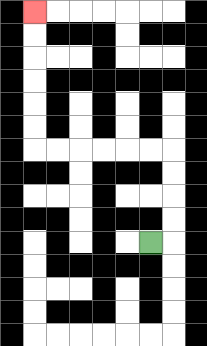{'start': '[6, 10]', 'end': '[1, 0]', 'path_directions': 'R,U,U,U,U,L,L,L,L,L,L,U,U,U,U,U,U', 'path_coordinates': '[[6, 10], [7, 10], [7, 9], [7, 8], [7, 7], [7, 6], [6, 6], [5, 6], [4, 6], [3, 6], [2, 6], [1, 6], [1, 5], [1, 4], [1, 3], [1, 2], [1, 1], [1, 0]]'}